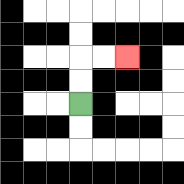{'start': '[3, 4]', 'end': '[5, 2]', 'path_directions': 'U,U,R,R', 'path_coordinates': '[[3, 4], [3, 3], [3, 2], [4, 2], [5, 2]]'}